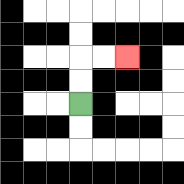{'start': '[3, 4]', 'end': '[5, 2]', 'path_directions': 'U,U,R,R', 'path_coordinates': '[[3, 4], [3, 3], [3, 2], [4, 2], [5, 2]]'}